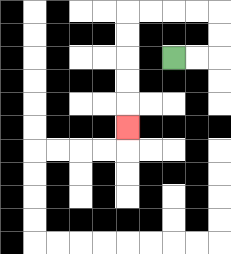{'start': '[7, 2]', 'end': '[5, 5]', 'path_directions': 'R,R,U,U,L,L,L,L,D,D,D,D,D', 'path_coordinates': '[[7, 2], [8, 2], [9, 2], [9, 1], [9, 0], [8, 0], [7, 0], [6, 0], [5, 0], [5, 1], [5, 2], [5, 3], [5, 4], [5, 5]]'}